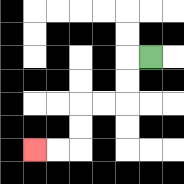{'start': '[6, 2]', 'end': '[1, 6]', 'path_directions': 'L,D,D,L,L,D,D,L,L', 'path_coordinates': '[[6, 2], [5, 2], [5, 3], [5, 4], [4, 4], [3, 4], [3, 5], [3, 6], [2, 6], [1, 6]]'}